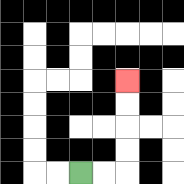{'start': '[3, 7]', 'end': '[5, 3]', 'path_directions': 'R,R,U,U,U,U', 'path_coordinates': '[[3, 7], [4, 7], [5, 7], [5, 6], [5, 5], [5, 4], [5, 3]]'}